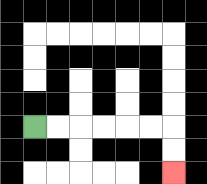{'start': '[1, 5]', 'end': '[7, 7]', 'path_directions': 'R,R,R,R,R,R,D,D', 'path_coordinates': '[[1, 5], [2, 5], [3, 5], [4, 5], [5, 5], [6, 5], [7, 5], [7, 6], [7, 7]]'}